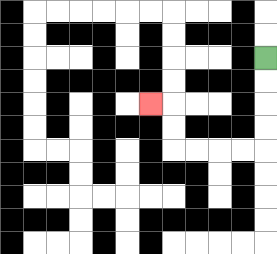{'start': '[11, 2]', 'end': '[6, 4]', 'path_directions': 'D,D,D,D,L,L,L,L,U,U,L', 'path_coordinates': '[[11, 2], [11, 3], [11, 4], [11, 5], [11, 6], [10, 6], [9, 6], [8, 6], [7, 6], [7, 5], [7, 4], [6, 4]]'}